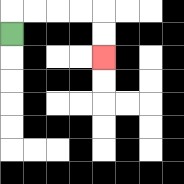{'start': '[0, 1]', 'end': '[4, 2]', 'path_directions': 'U,R,R,R,R,D,D', 'path_coordinates': '[[0, 1], [0, 0], [1, 0], [2, 0], [3, 0], [4, 0], [4, 1], [4, 2]]'}